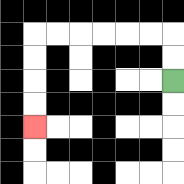{'start': '[7, 3]', 'end': '[1, 5]', 'path_directions': 'U,U,L,L,L,L,L,L,D,D,D,D', 'path_coordinates': '[[7, 3], [7, 2], [7, 1], [6, 1], [5, 1], [4, 1], [3, 1], [2, 1], [1, 1], [1, 2], [1, 3], [1, 4], [1, 5]]'}